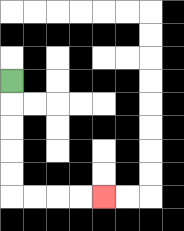{'start': '[0, 3]', 'end': '[4, 8]', 'path_directions': 'D,D,D,D,D,R,R,R,R', 'path_coordinates': '[[0, 3], [0, 4], [0, 5], [0, 6], [0, 7], [0, 8], [1, 8], [2, 8], [3, 8], [4, 8]]'}